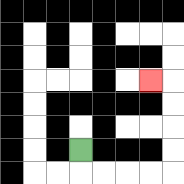{'start': '[3, 6]', 'end': '[6, 3]', 'path_directions': 'D,R,R,R,R,U,U,U,U,L', 'path_coordinates': '[[3, 6], [3, 7], [4, 7], [5, 7], [6, 7], [7, 7], [7, 6], [7, 5], [7, 4], [7, 3], [6, 3]]'}